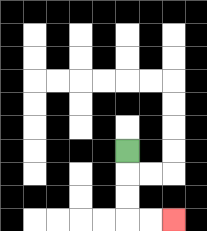{'start': '[5, 6]', 'end': '[7, 9]', 'path_directions': 'D,D,D,R,R', 'path_coordinates': '[[5, 6], [5, 7], [5, 8], [5, 9], [6, 9], [7, 9]]'}